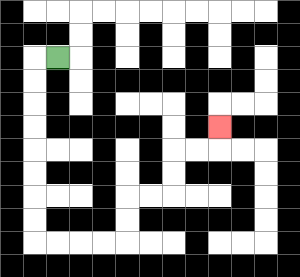{'start': '[2, 2]', 'end': '[9, 5]', 'path_directions': 'L,D,D,D,D,D,D,D,D,R,R,R,R,U,U,R,R,U,U,R,R,U', 'path_coordinates': '[[2, 2], [1, 2], [1, 3], [1, 4], [1, 5], [1, 6], [1, 7], [1, 8], [1, 9], [1, 10], [2, 10], [3, 10], [4, 10], [5, 10], [5, 9], [5, 8], [6, 8], [7, 8], [7, 7], [7, 6], [8, 6], [9, 6], [9, 5]]'}